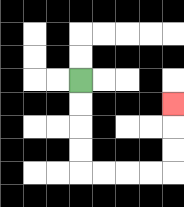{'start': '[3, 3]', 'end': '[7, 4]', 'path_directions': 'D,D,D,D,R,R,R,R,U,U,U', 'path_coordinates': '[[3, 3], [3, 4], [3, 5], [3, 6], [3, 7], [4, 7], [5, 7], [6, 7], [7, 7], [7, 6], [7, 5], [7, 4]]'}